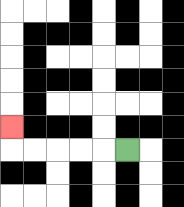{'start': '[5, 6]', 'end': '[0, 5]', 'path_directions': 'L,L,L,L,L,U', 'path_coordinates': '[[5, 6], [4, 6], [3, 6], [2, 6], [1, 6], [0, 6], [0, 5]]'}